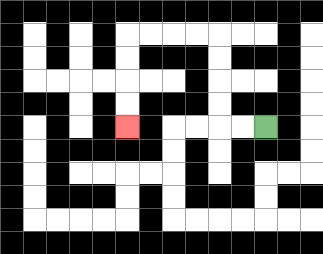{'start': '[11, 5]', 'end': '[5, 5]', 'path_directions': 'L,L,U,U,U,U,L,L,L,L,D,D,D,D', 'path_coordinates': '[[11, 5], [10, 5], [9, 5], [9, 4], [9, 3], [9, 2], [9, 1], [8, 1], [7, 1], [6, 1], [5, 1], [5, 2], [5, 3], [5, 4], [5, 5]]'}